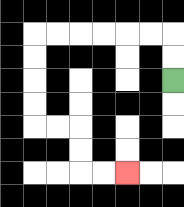{'start': '[7, 3]', 'end': '[5, 7]', 'path_directions': 'U,U,L,L,L,L,L,L,D,D,D,D,R,R,D,D,R,R', 'path_coordinates': '[[7, 3], [7, 2], [7, 1], [6, 1], [5, 1], [4, 1], [3, 1], [2, 1], [1, 1], [1, 2], [1, 3], [1, 4], [1, 5], [2, 5], [3, 5], [3, 6], [3, 7], [4, 7], [5, 7]]'}